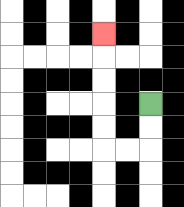{'start': '[6, 4]', 'end': '[4, 1]', 'path_directions': 'D,D,L,L,U,U,U,U,U', 'path_coordinates': '[[6, 4], [6, 5], [6, 6], [5, 6], [4, 6], [4, 5], [4, 4], [4, 3], [4, 2], [4, 1]]'}